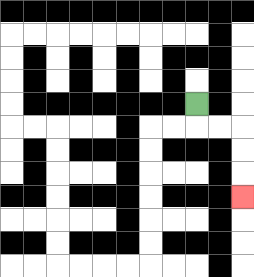{'start': '[8, 4]', 'end': '[10, 8]', 'path_directions': 'D,R,R,D,D,D', 'path_coordinates': '[[8, 4], [8, 5], [9, 5], [10, 5], [10, 6], [10, 7], [10, 8]]'}